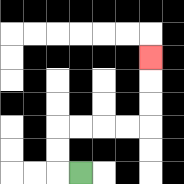{'start': '[3, 7]', 'end': '[6, 2]', 'path_directions': 'L,U,U,R,R,R,R,U,U,U', 'path_coordinates': '[[3, 7], [2, 7], [2, 6], [2, 5], [3, 5], [4, 5], [5, 5], [6, 5], [6, 4], [6, 3], [6, 2]]'}